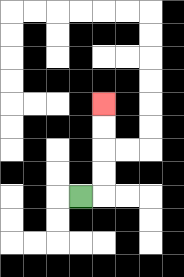{'start': '[3, 8]', 'end': '[4, 4]', 'path_directions': 'R,U,U,U,U', 'path_coordinates': '[[3, 8], [4, 8], [4, 7], [4, 6], [4, 5], [4, 4]]'}